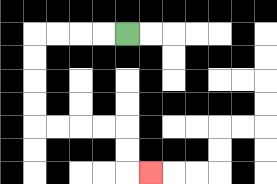{'start': '[5, 1]', 'end': '[6, 7]', 'path_directions': 'L,L,L,L,D,D,D,D,R,R,R,R,D,D,R', 'path_coordinates': '[[5, 1], [4, 1], [3, 1], [2, 1], [1, 1], [1, 2], [1, 3], [1, 4], [1, 5], [2, 5], [3, 5], [4, 5], [5, 5], [5, 6], [5, 7], [6, 7]]'}